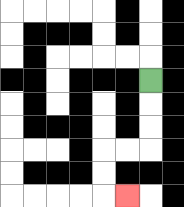{'start': '[6, 3]', 'end': '[5, 8]', 'path_directions': 'D,D,D,L,L,D,D,R', 'path_coordinates': '[[6, 3], [6, 4], [6, 5], [6, 6], [5, 6], [4, 6], [4, 7], [4, 8], [5, 8]]'}